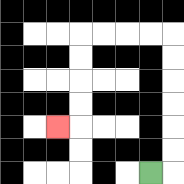{'start': '[6, 7]', 'end': '[2, 5]', 'path_directions': 'R,U,U,U,U,U,U,L,L,L,L,D,D,D,D,L', 'path_coordinates': '[[6, 7], [7, 7], [7, 6], [7, 5], [7, 4], [7, 3], [7, 2], [7, 1], [6, 1], [5, 1], [4, 1], [3, 1], [3, 2], [3, 3], [3, 4], [3, 5], [2, 5]]'}